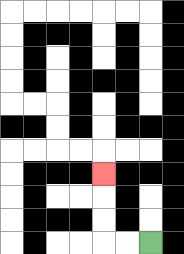{'start': '[6, 10]', 'end': '[4, 7]', 'path_directions': 'L,L,U,U,U', 'path_coordinates': '[[6, 10], [5, 10], [4, 10], [4, 9], [4, 8], [4, 7]]'}